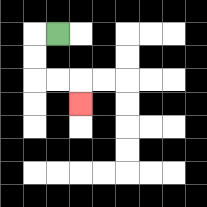{'start': '[2, 1]', 'end': '[3, 4]', 'path_directions': 'L,D,D,R,R,D', 'path_coordinates': '[[2, 1], [1, 1], [1, 2], [1, 3], [2, 3], [3, 3], [3, 4]]'}